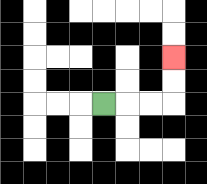{'start': '[4, 4]', 'end': '[7, 2]', 'path_directions': 'R,R,R,U,U', 'path_coordinates': '[[4, 4], [5, 4], [6, 4], [7, 4], [7, 3], [7, 2]]'}